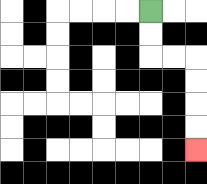{'start': '[6, 0]', 'end': '[8, 6]', 'path_directions': 'D,D,R,R,D,D,D,D', 'path_coordinates': '[[6, 0], [6, 1], [6, 2], [7, 2], [8, 2], [8, 3], [8, 4], [8, 5], [8, 6]]'}